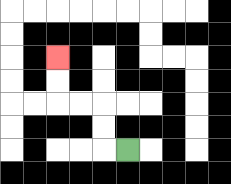{'start': '[5, 6]', 'end': '[2, 2]', 'path_directions': 'L,U,U,L,L,U,U', 'path_coordinates': '[[5, 6], [4, 6], [4, 5], [4, 4], [3, 4], [2, 4], [2, 3], [2, 2]]'}